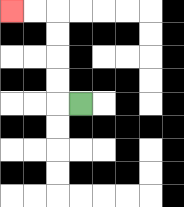{'start': '[3, 4]', 'end': '[0, 0]', 'path_directions': 'L,U,U,U,U,L,L', 'path_coordinates': '[[3, 4], [2, 4], [2, 3], [2, 2], [2, 1], [2, 0], [1, 0], [0, 0]]'}